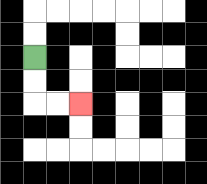{'start': '[1, 2]', 'end': '[3, 4]', 'path_directions': 'D,D,R,R', 'path_coordinates': '[[1, 2], [1, 3], [1, 4], [2, 4], [3, 4]]'}